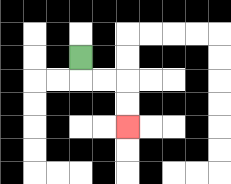{'start': '[3, 2]', 'end': '[5, 5]', 'path_directions': 'D,R,R,D,D', 'path_coordinates': '[[3, 2], [3, 3], [4, 3], [5, 3], [5, 4], [5, 5]]'}